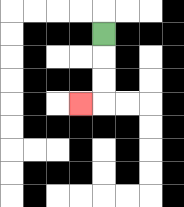{'start': '[4, 1]', 'end': '[3, 4]', 'path_directions': 'D,D,D,L', 'path_coordinates': '[[4, 1], [4, 2], [4, 3], [4, 4], [3, 4]]'}